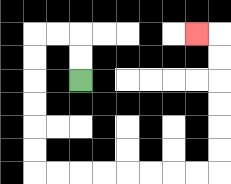{'start': '[3, 3]', 'end': '[8, 1]', 'path_directions': 'U,U,L,L,D,D,D,D,D,D,R,R,R,R,R,R,R,R,U,U,U,U,U,U,L', 'path_coordinates': '[[3, 3], [3, 2], [3, 1], [2, 1], [1, 1], [1, 2], [1, 3], [1, 4], [1, 5], [1, 6], [1, 7], [2, 7], [3, 7], [4, 7], [5, 7], [6, 7], [7, 7], [8, 7], [9, 7], [9, 6], [9, 5], [9, 4], [9, 3], [9, 2], [9, 1], [8, 1]]'}